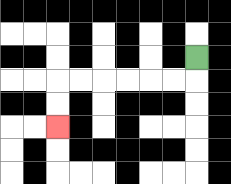{'start': '[8, 2]', 'end': '[2, 5]', 'path_directions': 'D,L,L,L,L,L,L,D,D', 'path_coordinates': '[[8, 2], [8, 3], [7, 3], [6, 3], [5, 3], [4, 3], [3, 3], [2, 3], [2, 4], [2, 5]]'}